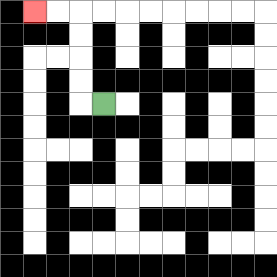{'start': '[4, 4]', 'end': '[1, 0]', 'path_directions': 'L,U,U,U,U,L,L', 'path_coordinates': '[[4, 4], [3, 4], [3, 3], [3, 2], [3, 1], [3, 0], [2, 0], [1, 0]]'}